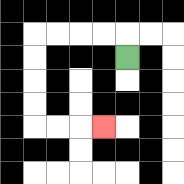{'start': '[5, 2]', 'end': '[4, 5]', 'path_directions': 'U,L,L,L,L,D,D,D,D,R,R,R', 'path_coordinates': '[[5, 2], [5, 1], [4, 1], [3, 1], [2, 1], [1, 1], [1, 2], [1, 3], [1, 4], [1, 5], [2, 5], [3, 5], [4, 5]]'}